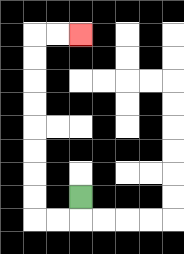{'start': '[3, 8]', 'end': '[3, 1]', 'path_directions': 'D,L,L,U,U,U,U,U,U,U,U,R,R', 'path_coordinates': '[[3, 8], [3, 9], [2, 9], [1, 9], [1, 8], [1, 7], [1, 6], [1, 5], [1, 4], [1, 3], [1, 2], [1, 1], [2, 1], [3, 1]]'}